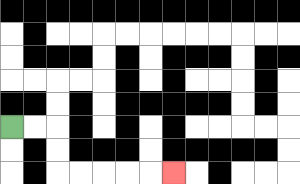{'start': '[0, 5]', 'end': '[7, 7]', 'path_directions': 'R,R,D,D,R,R,R,R,R', 'path_coordinates': '[[0, 5], [1, 5], [2, 5], [2, 6], [2, 7], [3, 7], [4, 7], [5, 7], [6, 7], [7, 7]]'}